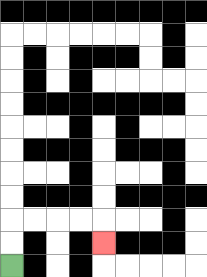{'start': '[0, 11]', 'end': '[4, 10]', 'path_directions': 'U,U,R,R,R,R,D', 'path_coordinates': '[[0, 11], [0, 10], [0, 9], [1, 9], [2, 9], [3, 9], [4, 9], [4, 10]]'}